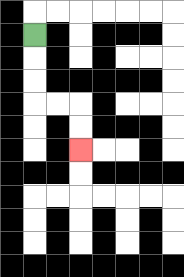{'start': '[1, 1]', 'end': '[3, 6]', 'path_directions': 'D,D,D,R,R,D,D', 'path_coordinates': '[[1, 1], [1, 2], [1, 3], [1, 4], [2, 4], [3, 4], [3, 5], [3, 6]]'}